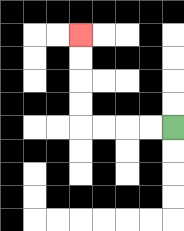{'start': '[7, 5]', 'end': '[3, 1]', 'path_directions': 'L,L,L,L,U,U,U,U', 'path_coordinates': '[[7, 5], [6, 5], [5, 5], [4, 5], [3, 5], [3, 4], [3, 3], [3, 2], [3, 1]]'}